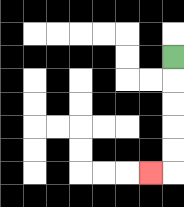{'start': '[7, 2]', 'end': '[6, 7]', 'path_directions': 'D,D,D,D,D,L', 'path_coordinates': '[[7, 2], [7, 3], [7, 4], [7, 5], [7, 6], [7, 7], [6, 7]]'}